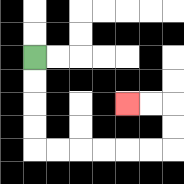{'start': '[1, 2]', 'end': '[5, 4]', 'path_directions': 'D,D,D,D,R,R,R,R,R,R,U,U,L,L', 'path_coordinates': '[[1, 2], [1, 3], [1, 4], [1, 5], [1, 6], [2, 6], [3, 6], [4, 6], [5, 6], [6, 6], [7, 6], [7, 5], [7, 4], [6, 4], [5, 4]]'}